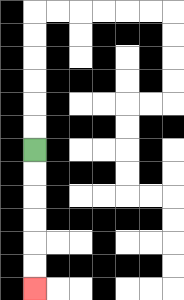{'start': '[1, 6]', 'end': '[1, 12]', 'path_directions': 'D,D,D,D,D,D', 'path_coordinates': '[[1, 6], [1, 7], [1, 8], [1, 9], [1, 10], [1, 11], [1, 12]]'}